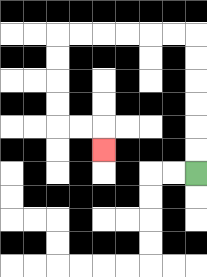{'start': '[8, 7]', 'end': '[4, 6]', 'path_directions': 'U,U,U,U,U,U,L,L,L,L,L,L,D,D,D,D,R,R,D', 'path_coordinates': '[[8, 7], [8, 6], [8, 5], [8, 4], [8, 3], [8, 2], [8, 1], [7, 1], [6, 1], [5, 1], [4, 1], [3, 1], [2, 1], [2, 2], [2, 3], [2, 4], [2, 5], [3, 5], [4, 5], [4, 6]]'}